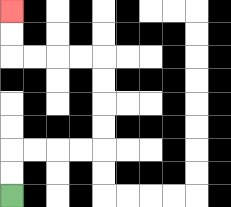{'start': '[0, 8]', 'end': '[0, 0]', 'path_directions': 'U,U,R,R,R,R,U,U,U,U,L,L,L,L,U,U', 'path_coordinates': '[[0, 8], [0, 7], [0, 6], [1, 6], [2, 6], [3, 6], [4, 6], [4, 5], [4, 4], [4, 3], [4, 2], [3, 2], [2, 2], [1, 2], [0, 2], [0, 1], [0, 0]]'}